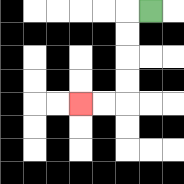{'start': '[6, 0]', 'end': '[3, 4]', 'path_directions': 'L,D,D,D,D,L,L', 'path_coordinates': '[[6, 0], [5, 0], [5, 1], [5, 2], [5, 3], [5, 4], [4, 4], [3, 4]]'}